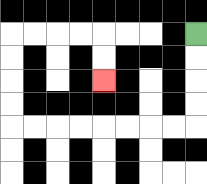{'start': '[8, 1]', 'end': '[4, 3]', 'path_directions': 'D,D,D,D,L,L,L,L,L,L,L,L,U,U,U,U,R,R,R,R,D,D', 'path_coordinates': '[[8, 1], [8, 2], [8, 3], [8, 4], [8, 5], [7, 5], [6, 5], [5, 5], [4, 5], [3, 5], [2, 5], [1, 5], [0, 5], [0, 4], [0, 3], [0, 2], [0, 1], [1, 1], [2, 1], [3, 1], [4, 1], [4, 2], [4, 3]]'}